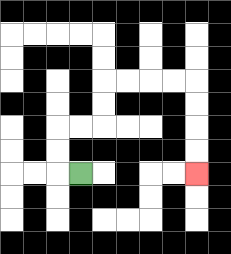{'start': '[3, 7]', 'end': '[8, 7]', 'path_directions': 'L,U,U,R,R,U,U,R,R,R,R,D,D,D,D', 'path_coordinates': '[[3, 7], [2, 7], [2, 6], [2, 5], [3, 5], [4, 5], [4, 4], [4, 3], [5, 3], [6, 3], [7, 3], [8, 3], [8, 4], [8, 5], [8, 6], [8, 7]]'}